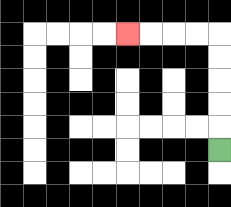{'start': '[9, 6]', 'end': '[5, 1]', 'path_directions': 'U,U,U,U,U,L,L,L,L', 'path_coordinates': '[[9, 6], [9, 5], [9, 4], [9, 3], [9, 2], [9, 1], [8, 1], [7, 1], [6, 1], [5, 1]]'}